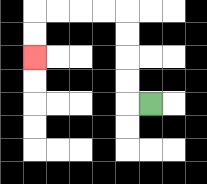{'start': '[6, 4]', 'end': '[1, 2]', 'path_directions': 'L,U,U,U,U,L,L,L,L,D,D', 'path_coordinates': '[[6, 4], [5, 4], [5, 3], [5, 2], [5, 1], [5, 0], [4, 0], [3, 0], [2, 0], [1, 0], [1, 1], [1, 2]]'}